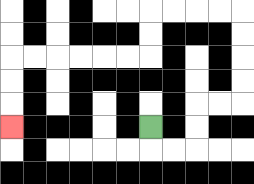{'start': '[6, 5]', 'end': '[0, 5]', 'path_directions': 'D,R,R,U,U,R,R,U,U,U,U,L,L,L,L,D,D,L,L,L,L,L,L,D,D,D', 'path_coordinates': '[[6, 5], [6, 6], [7, 6], [8, 6], [8, 5], [8, 4], [9, 4], [10, 4], [10, 3], [10, 2], [10, 1], [10, 0], [9, 0], [8, 0], [7, 0], [6, 0], [6, 1], [6, 2], [5, 2], [4, 2], [3, 2], [2, 2], [1, 2], [0, 2], [0, 3], [0, 4], [0, 5]]'}